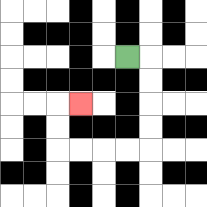{'start': '[5, 2]', 'end': '[3, 4]', 'path_directions': 'R,D,D,D,D,L,L,L,L,U,U,R', 'path_coordinates': '[[5, 2], [6, 2], [6, 3], [6, 4], [6, 5], [6, 6], [5, 6], [4, 6], [3, 6], [2, 6], [2, 5], [2, 4], [3, 4]]'}